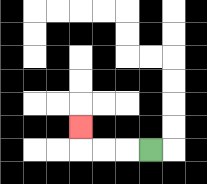{'start': '[6, 6]', 'end': '[3, 5]', 'path_directions': 'L,L,L,U', 'path_coordinates': '[[6, 6], [5, 6], [4, 6], [3, 6], [3, 5]]'}